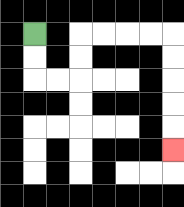{'start': '[1, 1]', 'end': '[7, 6]', 'path_directions': 'D,D,R,R,U,U,R,R,R,R,D,D,D,D,D', 'path_coordinates': '[[1, 1], [1, 2], [1, 3], [2, 3], [3, 3], [3, 2], [3, 1], [4, 1], [5, 1], [6, 1], [7, 1], [7, 2], [7, 3], [7, 4], [7, 5], [7, 6]]'}